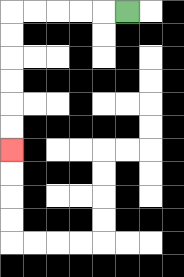{'start': '[5, 0]', 'end': '[0, 6]', 'path_directions': 'L,L,L,L,L,D,D,D,D,D,D', 'path_coordinates': '[[5, 0], [4, 0], [3, 0], [2, 0], [1, 0], [0, 0], [0, 1], [0, 2], [0, 3], [0, 4], [0, 5], [0, 6]]'}